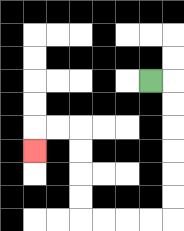{'start': '[6, 3]', 'end': '[1, 6]', 'path_directions': 'R,D,D,D,D,D,D,L,L,L,L,U,U,U,U,L,L,D', 'path_coordinates': '[[6, 3], [7, 3], [7, 4], [7, 5], [7, 6], [7, 7], [7, 8], [7, 9], [6, 9], [5, 9], [4, 9], [3, 9], [3, 8], [3, 7], [3, 6], [3, 5], [2, 5], [1, 5], [1, 6]]'}